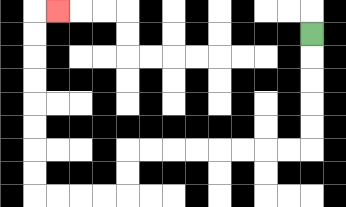{'start': '[13, 1]', 'end': '[2, 0]', 'path_directions': 'D,D,D,D,D,L,L,L,L,L,L,L,L,D,D,L,L,L,L,U,U,U,U,U,U,U,U,R', 'path_coordinates': '[[13, 1], [13, 2], [13, 3], [13, 4], [13, 5], [13, 6], [12, 6], [11, 6], [10, 6], [9, 6], [8, 6], [7, 6], [6, 6], [5, 6], [5, 7], [5, 8], [4, 8], [3, 8], [2, 8], [1, 8], [1, 7], [1, 6], [1, 5], [1, 4], [1, 3], [1, 2], [1, 1], [1, 0], [2, 0]]'}